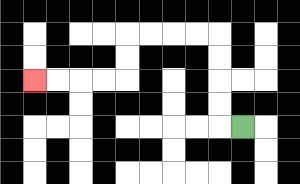{'start': '[10, 5]', 'end': '[1, 3]', 'path_directions': 'L,U,U,U,U,L,L,L,L,D,D,L,L,L,L', 'path_coordinates': '[[10, 5], [9, 5], [9, 4], [9, 3], [9, 2], [9, 1], [8, 1], [7, 1], [6, 1], [5, 1], [5, 2], [5, 3], [4, 3], [3, 3], [2, 3], [1, 3]]'}